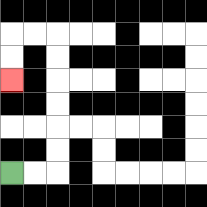{'start': '[0, 7]', 'end': '[0, 3]', 'path_directions': 'R,R,U,U,U,U,U,U,L,L,D,D', 'path_coordinates': '[[0, 7], [1, 7], [2, 7], [2, 6], [2, 5], [2, 4], [2, 3], [2, 2], [2, 1], [1, 1], [0, 1], [0, 2], [0, 3]]'}